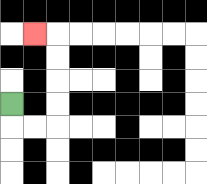{'start': '[0, 4]', 'end': '[1, 1]', 'path_directions': 'D,R,R,U,U,U,U,L', 'path_coordinates': '[[0, 4], [0, 5], [1, 5], [2, 5], [2, 4], [2, 3], [2, 2], [2, 1], [1, 1]]'}